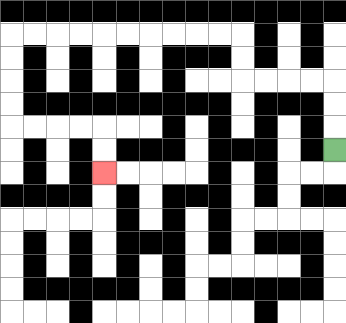{'start': '[14, 6]', 'end': '[4, 7]', 'path_directions': 'U,U,U,L,L,L,L,U,U,L,L,L,L,L,L,L,L,L,L,D,D,D,D,R,R,R,R,D,D', 'path_coordinates': '[[14, 6], [14, 5], [14, 4], [14, 3], [13, 3], [12, 3], [11, 3], [10, 3], [10, 2], [10, 1], [9, 1], [8, 1], [7, 1], [6, 1], [5, 1], [4, 1], [3, 1], [2, 1], [1, 1], [0, 1], [0, 2], [0, 3], [0, 4], [0, 5], [1, 5], [2, 5], [3, 5], [4, 5], [4, 6], [4, 7]]'}